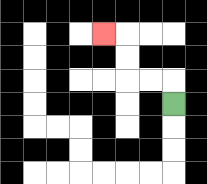{'start': '[7, 4]', 'end': '[4, 1]', 'path_directions': 'U,L,L,U,U,L', 'path_coordinates': '[[7, 4], [7, 3], [6, 3], [5, 3], [5, 2], [5, 1], [4, 1]]'}